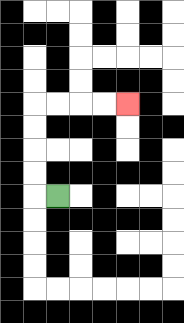{'start': '[2, 8]', 'end': '[5, 4]', 'path_directions': 'L,U,U,U,U,R,R,R,R', 'path_coordinates': '[[2, 8], [1, 8], [1, 7], [1, 6], [1, 5], [1, 4], [2, 4], [3, 4], [4, 4], [5, 4]]'}